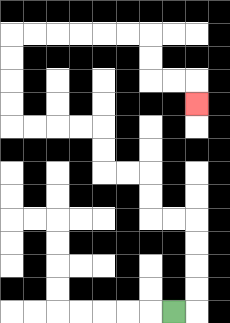{'start': '[7, 13]', 'end': '[8, 4]', 'path_directions': 'R,U,U,U,U,L,L,U,U,L,L,U,U,L,L,L,L,U,U,U,U,R,R,R,R,R,R,D,D,R,R,D', 'path_coordinates': '[[7, 13], [8, 13], [8, 12], [8, 11], [8, 10], [8, 9], [7, 9], [6, 9], [6, 8], [6, 7], [5, 7], [4, 7], [4, 6], [4, 5], [3, 5], [2, 5], [1, 5], [0, 5], [0, 4], [0, 3], [0, 2], [0, 1], [1, 1], [2, 1], [3, 1], [4, 1], [5, 1], [6, 1], [6, 2], [6, 3], [7, 3], [8, 3], [8, 4]]'}